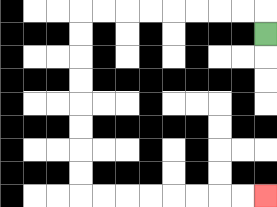{'start': '[11, 1]', 'end': '[11, 8]', 'path_directions': 'U,L,L,L,L,L,L,L,L,D,D,D,D,D,D,D,D,R,R,R,R,R,R,R,R', 'path_coordinates': '[[11, 1], [11, 0], [10, 0], [9, 0], [8, 0], [7, 0], [6, 0], [5, 0], [4, 0], [3, 0], [3, 1], [3, 2], [3, 3], [3, 4], [3, 5], [3, 6], [3, 7], [3, 8], [4, 8], [5, 8], [6, 8], [7, 8], [8, 8], [9, 8], [10, 8], [11, 8]]'}